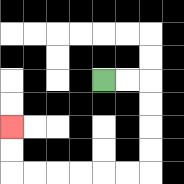{'start': '[4, 3]', 'end': '[0, 5]', 'path_directions': 'R,R,D,D,D,D,L,L,L,L,L,L,U,U', 'path_coordinates': '[[4, 3], [5, 3], [6, 3], [6, 4], [6, 5], [6, 6], [6, 7], [5, 7], [4, 7], [3, 7], [2, 7], [1, 7], [0, 7], [0, 6], [0, 5]]'}